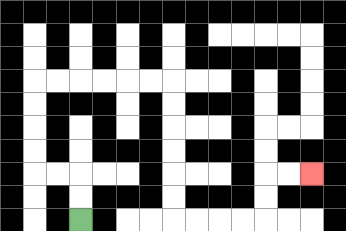{'start': '[3, 9]', 'end': '[13, 7]', 'path_directions': 'U,U,L,L,U,U,U,U,R,R,R,R,R,R,D,D,D,D,D,D,R,R,R,R,U,U,R,R', 'path_coordinates': '[[3, 9], [3, 8], [3, 7], [2, 7], [1, 7], [1, 6], [1, 5], [1, 4], [1, 3], [2, 3], [3, 3], [4, 3], [5, 3], [6, 3], [7, 3], [7, 4], [7, 5], [7, 6], [7, 7], [7, 8], [7, 9], [8, 9], [9, 9], [10, 9], [11, 9], [11, 8], [11, 7], [12, 7], [13, 7]]'}